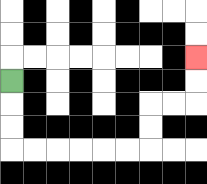{'start': '[0, 3]', 'end': '[8, 2]', 'path_directions': 'D,D,D,R,R,R,R,R,R,U,U,R,R,U,U', 'path_coordinates': '[[0, 3], [0, 4], [0, 5], [0, 6], [1, 6], [2, 6], [3, 6], [4, 6], [5, 6], [6, 6], [6, 5], [6, 4], [7, 4], [8, 4], [8, 3], [8, 2]]'}